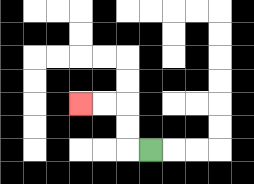{'start': '[6, 6]', 'end': '[3, 4]', 'path_directions': 'L,U,U,L,L', 'path_coordinates': '[[6, 6], [5, 6], [5, 5], [5, 4], [4, 4], [3, 4]]'}